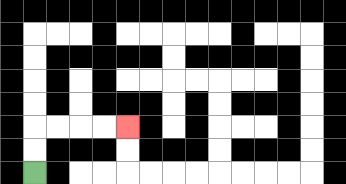{'start': '[1, 7]', 'end': '[5, 5]', 'path_directions': 'U,U,R,R,R,R', 'path_coordinates': '[[1, 7], [1, 6], [1, 5], [2, 5], [3, 5], [4, 5], [5, 5]]'}